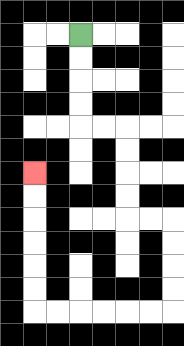{'start': '[3, 1]', 'end': '[1, 7]', 'path_directions': 'D,D,D,D,R,R,D,D,D,D,R,R,D,D,D,D,L,L,L,L,L,L,U,U,U,U,U,U', 'path_coordinates': '[[3, 1], [3, 2], [3, 3], [3, 4], [3, 5], [4, 5], [5, 5], [5, 6], [5, 7], [5, 8], [5, 9], [6, 9], [7, 9], [7, 10], [7, 11], [7, 12], [7, 13], [6, 13], [5, 13], [4, 13], [3, 13], [2, 13], [1, 13], [1, 12], [1, 11], [1, 10], [1, 9], [1, 8], [1, 7]]'}